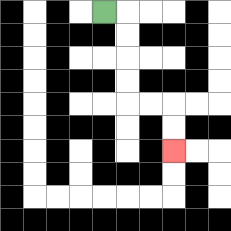{'start': '[4, 0]', 'end': '[7, 6]', 'path_directions': 'R,D,D,D,D,R,R,D,D', 'path_coordinates': '[[4, 0], [5, 0], [5, 1], [5, 2], [5, 3], [5, 4], [6, 4], [7, 4], [7, 5], [7, 6]]'}